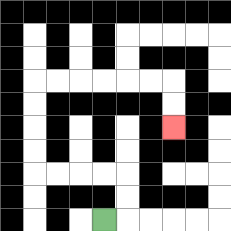{'start': '[4, 9]', 'end': '[7, 5]', 'path_directions': 'R,U,U,L,L,L,L,U,U,U,U,R,R,R,R,R,R,D,D', 'path_coordinates': '[[4, 9], [5, 9], [5, 8], [5, 7], [4, 7], [3, 7], [2, 7], [1, 7], [1, 6], [1, 5], [1, 4], [1, 3], [2, 3], [3, 3], [4, 3], [5, 3], [6, 3], [7, 3], [7, 4], [7, 5]]'}